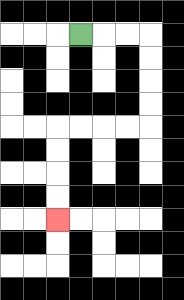{'start': '[3, 1]', 'end': '[2, 9]', 'path_directions': 'R,R,R,D,D,D,D,L,L,L,L,D,D,D,D', 'path_coordinates': '[[3, 1], [4, 1], [5, 1], [6, 1], [6, 2], [6, 3], [6, 4], [6, 5], [5, 5], [4, 5], [3, 5], [2, 5], [2, 6], [2, 7], [2, 8], [2, 9]]'}